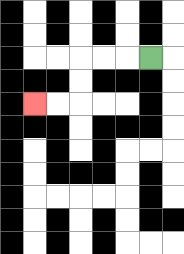{'start': '[6, 2]', 'end': '[1, 4]', 'path_directions': 'L,L,L,D,D,L,L', 'path_coordinates': '[[6, 2], [5, 2], [4, 2], [3, 2], [3, 3], [3, 4], [2, 4], [1, 4]]'}